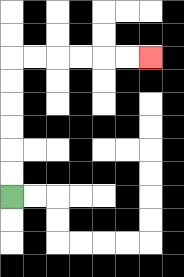{'start': '[0, 8]', 'end': '[6, 2]', 'path_directions': 'U,U,U,U,U,U,R,R,R,R,R,R', 'path_coordinates': '[[0, 8], [0, 7], [0, 6], [0, 5], [0, 4], [0, 3], [0, 2], [1, 2], [2, 2], [3, 2], [4, 2], [5, 2], [6, 2]]'}